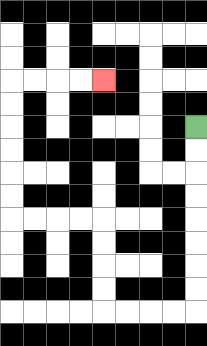{'start': '[8, 5]', 'end': '[4, 3]', 'path_directions': 'D,D,D,D,D,D,D,D,L,L,L,L,U,U,U,U,L,L,L,L,U,U,U,U,U,U,R,R,R,R', 'path_coordinates': '[[8, 5], [8, 6], [8, 7], [8, 8], [8, 9], [8, 10], [8, 11], [8, 12], [8, 13], [7, 13], [6, 13], [5, 13], [4, 13], [4, 12], [4, 11], [4, 10], [4, 9], [3, 9], [2, 9], [1, 9], [0, 9], [0, 8], [0, 7], [0, 6], [0, 5], [0, 4], [0, 3], [1, 3], [2, 3], [3, 3], [4, 3]]'}